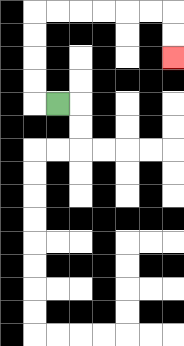{'start': '[2, 4]', 'end': '[7, 2]', 'path_directions': 'L,U,U,U,U,R,R,R,R,R,R,D,D', 'path_coordinates': '[[2, 4], [1, 4], [1, 3], [1, 2], [1, 1], [1, 0], [2, 0], [3, 0], [4, 0], [5, 0], [6, 0], [7, 0], [7, 1], [7, 2]]'}